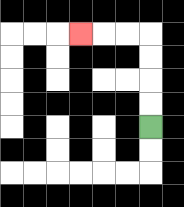{'start': '[6, 5]', 'end': '[3, 1]', 'path_directions': 'U,U,U,U,L,L,L', 'path_coordinates': '[[6, 5], [6, 4], [6, 3], [6, 2], [6, 1], [5, 1], [4, 1], [3, 1]]'}